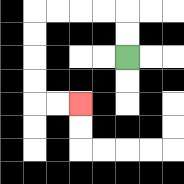{'start': '[5, 2]', 'end': '[3, 4]', 'path_directions': 'U,U,L,L,L,L,D,D,D,D,R,R', 'path_coordinates': '[[5, 2], [5, 1], [5, 0], [4, 0], [3, 0], [2, 0], [1, 0], [1, 1], [1, 2], [1, 3], [1, 4], [2, 4], [3, 4]]'}